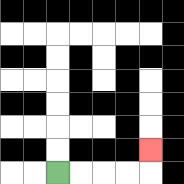{'start': '[2, 7]', 'end': '[6, 6]', 'path_directions': 'R,R,R,R,U', 'path_coordinates': '[[2, 7], [3, 7], [4, 7], [5, 7], [6, 7], [6, 6]]'}